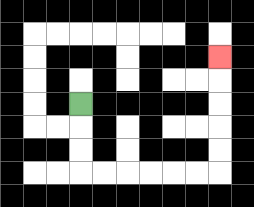{'start': '[3, 4]', 'end': '[9, 2]', 'path_directions': 'D,D,D,R,R,R,R,R,R,U,U,U,U,U', 'path_coordinates': '[[3, 4], [3, 5], [3, 6], [3, 7], [4, 7], [5, 7], [6, 7], [7, 7], [8, 7], [9, 7], [9, 6], [9, 5], [9, 4], [9, 3], [9, 2]]'}